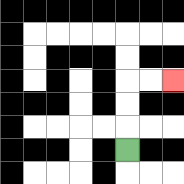{'start': '[5, 6]', 'end': '[7, 3]', 'path_directions': 'U,U,U,R,R', 'path_coordinates': '[[5, 6], [5, 5], [5, 4], [5, 3], [6, 3], [7, 3]]'}